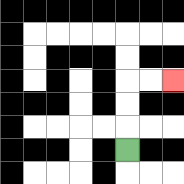{'start': '[5, 6]', 'end': '[7, 3]', 'path_directions': 'U,U,U,R,R', 'path_coordinates': '[[5, 6], [5, 5], [5, 4], [5, 3], [6, 3], [7, 3]]'}